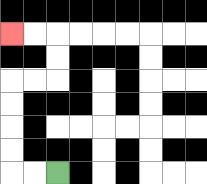{'start': '[2, 7]', 'end': '[0, 1]', 'path_directions': 'L,L,U,U,U,U,R,R,U,U,L,L', 'path_coordinates': '[[2, 7], [1, 7], [0, 7], [0, 6], [0, 5], [0, 4], [0, 3], [1, 3], [2, 3], [2, 2], [2, 1], [1, 1], [0, 1]]'}